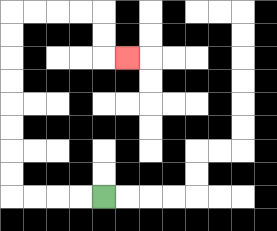{'start': '[4, 8]', 'end': '[5, 2]', 'path_directions': 'L,L,L,L,U,U,U,U,U,U,U,U,R,R,R,R,D,D,R', 'path_coordinates': '[[4, 8], [3, 8], [2, 8], [1, 8], [0, 8], [0, 7], [0, 6], [0, 5], [0, 4], [0, 3], [0, 2], [0, 1], [0, 0], [1, 0], [2, 0], [3, 0], [4, 0], [4, 1], [4, 2], [5, 2]]'}